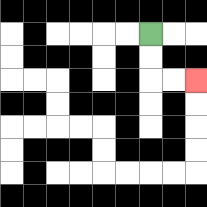{'start': '[6, 1]', 'end': '[8, 3]', 'path_directions': 'D,D,R,R', 'path_coordinates': '[[6, 1], [6, 2], [6, 3], [7, 3], [8, 3]]'}